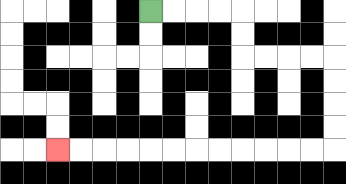{'start': '[6, 0]', 'end': '[2, 6]', 'path_directions': 'R,R,R,R,D,D,R,R,R,R,D,D,D,D,L,L,L,L,L,L,L,L,L,L,L,L', 'path_coordinates': '[[6, 0], [7, 0], [8, 0], [9, 0], [10, 0], [10, 1], [10, 2], [11, 2], [12, 2], [13, 2], [14, 2], [14, 3], [14, 4], [14, 5], [14, 6], [13, 6], [12, 6], [11, 6], [10, 6], [9, 6], [8, 6], [7, 6], [6, 6], [5, 6], [4, 6], [3, 6], [2, 6]]'}